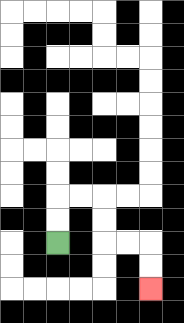{'start': '[2, 10]', 'end': '[6, 12]', 'path_directions': 'U,U,R,R,D,D,R,R,D,D', 'path_coordinates': '[[2, 10], [2, 9], [2, 8], [3, 8], [4, 8], [4, 9], [4, 10], [5, 10], [6, 10], [6, 11], [6, 12]]'}